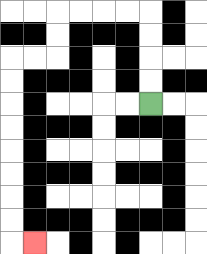{'start': '[6, 4]', 'end': '[1, 10]', 'path_directions': 'U,U,U,U,L,L,L,L,D,D,L,L,D,D,D,D,D,D,D,D,R', 'path_coordinates': '[[6, 4], [6, 3], [6, 2], [6, 1], [6, 0], [5, 0], [4, 0], [3, 0], [2, 0], [2, 1], [2, 2], [1, 2], [0, 2], [0, 3], [0, 4], [0, 5], [0, 6], [0, 7], [0, 8], [0, 9], [0, 10], [1, 10]]'}